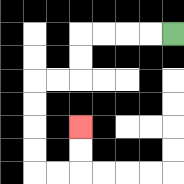{'start': '[7, 1]', 'end': '[3, 5]', 'path_directions': 'L,L,L,L,D,D,L,L,D,D,D,D,R,R,U,U', 'path_coordinates': '[[7, 1], [6, 1], [5, 1], [4, 1], [3, 1], [3, 2], [3, 3], [2, 3], [1, 3], [1, 4], [1, 5], [1, 6], [1, 7], [2, 7], [3, 7], [3, 6], [3, 5]]'}